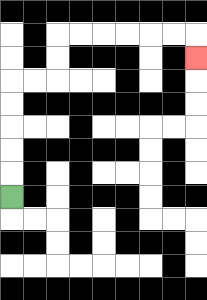{'start': '[0, 8]', 'end': '[8, 2]', 'path_directions': 'U,U,U,U,U,R,R,U,U,R,R,R,R,R,R,D', 'path_coordinates': '[[0, 8], [0, 7], [0, 6], [0, 5], [0, 4], [0, 3], [1, 3], [2, 3], [2, 2], [2, 1], [3, 1], [4, 1], [5, 1], [6, 1], [7, 1], [8, 1], [8, 2]]'}